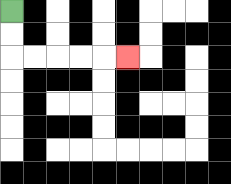{'start': '[0, 0]', 'end': '[5, 2]', 'path_directions': 'D,D,R,R,R,R,R', 'path_coordinates': '[[0, 0], [0, 1], [0, 2], [1, 2], [2, 2], [3, 2], [4, 2], [5, 2]]'}